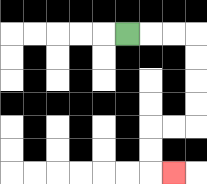{'start': '[5, 1]', 'end': '[7, 7]', 'path_directions': 'R,R,R,D,D,D,D,L,L,D,D,R', 'path_coordinates': '[[5, 1], [6, 1], [7, 1], [8, 1], [8, 2], [8, 3], [8, 4], [8, 5], [7, 5], [6, 5], [6, 6], [6, 7], [7, 7]]'}